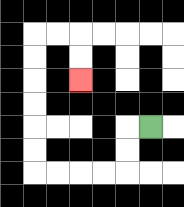{'start': '[6, 5]', 'end': '[3, 3]', 'path_directions': 'L,D,D,L,L,L,L,U,U,U,U,U,U,R,R,D,D', 'path_coordinates': '[[6, 5], [5, 5], [5, 6], [5, 7], [4, 7], [3, 7], [2, 7], [1, 7], [1, 6], [1, 5], [1, 4], [1, 3], [1, 2], [1, 1], [2, 1], [3, 1], [3, 2], [3, 3]]'}